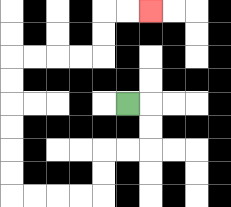{'start': '[5, 4]', 'end': '[6, 0]', 'path_directions': 'R,D,D,L,L,D,D,L,L,L,L,U,U,U,U,U,U,R,R,R,R,U,U,R,R', 'path_coordinates': '[[5, 4], [6, 4], [6, 5], [6, 6], [5, 6], [4, 6], [4, 7], [4, 8], [3, 8], [2, 8], [1, 8], [0, 8], [0, 7], [0, 6], [0, 5], [0, 4], [0, 3], [0, 2], [1, 2], [2, 2], [3, 2], [4, 2], [4, 1], [4, 0], [5, 0], [6, 0]]'}